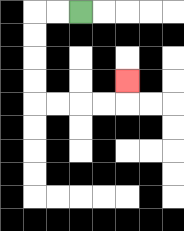{'start': '[3, 0]', 'end': '[5, 3]', 'path_directions': 'L,L,D,D,D,D,R,R,R,R,U', 'path_coordinates': '[[3, 0], [2, 0], [1, 0], [1, 1], [1, 2], [1, 3], [1, 4], [2, 4], [3, 4], [4, 4], [5, 4], [5, 3]]'}